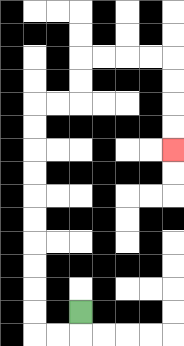{'start': '[3, 13]', 'end': '[7, 6]', 'path_directions': 'D,L,L,U,U,U,U,U,U,U,U,U,U,R,R,U,U,R,R,R,R,D,D,D,D', 'path_coordinates': '[[3, 13], [3, 14], [2, 14], [1, 14], [1, 13], [1, 12], [1, 11], [1, 10], [1, 9], [1, 8], [1, 7], [1, 6], [1, 5], [1, 4], [2, 4], [3, 4], [3, 3], [3, 2], [4, 2], [5, 2], [6, 2], [7, 2], [7, 3], [7, 4], [7, 5], [7, 6]]'}